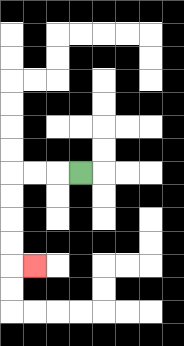{'start': '[3, 7]', 'end': '[1, 11]', 'path_directions': 'L,L,L,D,D,D,D,R', 'path_coordinates': '[[3, 7], [2, 7], [1, 7], [0, 7], [0, 8], [0, 9], [0, 10], [0, 11], [1, 11]]'}